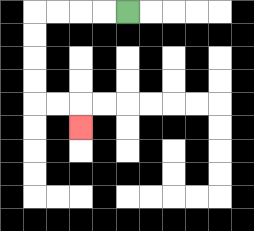{'start': '[5, 0]', 'end': '[3, 5]', 'path_directions': 'L,L,L,L,D,D,D,D,R,R,D', 'path_coordinates': '[[5, 0], [4, 0], [3, 0], [2, 0], [1, 0], [1, 1], [1, 2], [1, 3], [1, 4], [2, 4], [3, 4], [3, 5]]'}